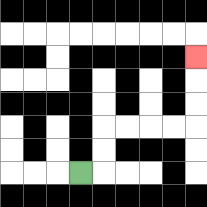{'start': '[3, 7]', 'end': '[8, 2]', 'path_directions': 'R,U,U,R,R,R,R,U,U,U', 'path_coordinates': '[[3, 7], [4, 7], [4, 6], [4, 5], [5, 5], [6, 5], [7, 5], [8, 5], [8, 4], [8, 3], [8, 2]]'}